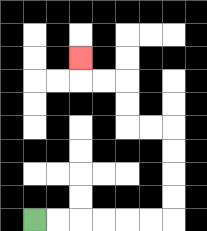{'start': '[1, 9]', 'end': '[3, 2]', 'path_directions': 'R,R,R,R,R,R,U,U,U,U,L,L,U,U,L,L,U', 'path_coordinates': '[[1, 9], [2, 9], [3, 9], [4, 9], [5, 9], [6, 9], [7, 9], [7, 8], [7, 7], [7, 6], [7, 5], [6, 5], [5, 5], [5, 4], [5, 3], [4, 3], [3, 3], [3, 2]]'}